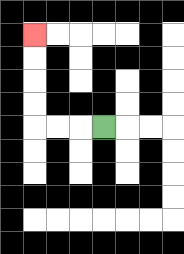{'start': '[4, 5]', 'end': '[1, 1]', 'path_directions': 'L,L,L,U,U,U,U', 'path_coordinates': '[[4, 5], [3, 5], [2, 5], [1, 5], [1, 4], [1, 3], [1, 2], [1, 1]]'}